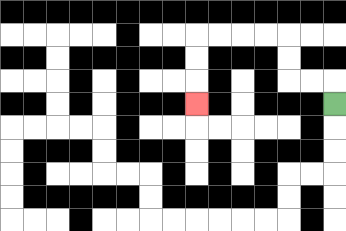{'start': '[14, 4]', 'end': '[8, 4]', 'path_directions': 'U,L,L,U,U,L,L,L,L,D,D,D', 'path_coordinates': '[[14, 4], [14, 3], [13, 3], [12, 3], [12, 2], [12, 1], [11, 1], [10, 1], [9, 1], [8, 1], [8, 2], [8, 3], [8, 4]]'}